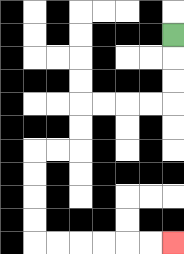{'start': '[7, 1]', 'end': '[7, 10]', 'path_directions': 'D,D,D,L,L,L,L,D,D,L,L,D,D,D,D,R,R,R,R,R,R', 'path_coordinates': '[[7, 1], [7, 2], [7, 3], [7, 4], [6, 4], [5, 4], [4, 4], [3, 4], [3, 5], [3, 6], [2, 6], [1, 6], [1, 7], [1, 8], [1, 9], [1, 10], [2, 10], [3, 10], [4, 10], [5, 10], [6, 10], [7, 10]]'}